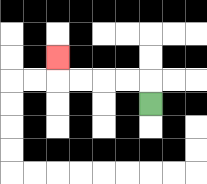{'start': '[6, 4]', 'end': '[2, 2]', 'path_directions': 'U,L,L,L,L,U', 'path_coordinates': '[[6, 4], [6, 3], [5, 3], [4, 3], [3, 3], [2, 3], [2, 2]]'}